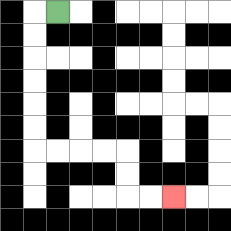{'start': '[2, 0]', 'end': '[7, 8]', 'path_directions': 'L,D,D,D,D,D,D,R,R,R,R,D,D,R,R', 'path_coordinates': '[[2, 0], [1, 0], [1, 1], [1, 2], [1, 3], [1, 4], [1, 5], [1, 6], [2, 6], [3, 6], [4, 6], [5, 6], [5, 7], [5, 8], [6, 8], [7, 8]]'}